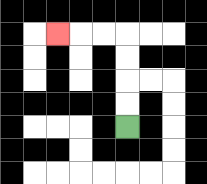{'start': '[5, 5]', 'end': '[2, 1]', 'path_directions': 'U,U,U,U,L,L,L', 'path_coordinates': '[[5, 5], [5, 4], [5, 3], [5, 2], [5, 1], [4, 1], [3, 1], [2, 1]]'}